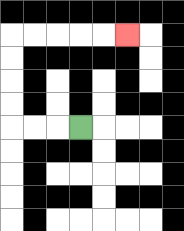{'start': '[3, 5]', 'end': '[5, 1]', 'path_directions': 'L,L,L,U,U,U,U,R,R,R,R,R', 'path_coordinates': '[[3, 5], [2, 5], [1, 5], [0, 5], [0, 4], [0, 3], [0, 2], [0, 1], [1, 1], [2, 1], [3, 1], [4, 1], [5, 1]]'}